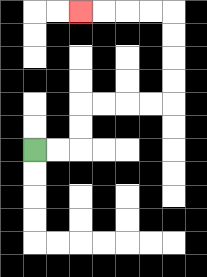{'start': '[1, 6]', 'end': '[3, 0]', 'path_directions': 'R,R,U,U,R,R,R,R,U,U,U,U,L,L,L,L', 'path_coordinates': '[[1, 6], [2, 6], [3, 6], [3, 5], [3, 4], [4, 4], [5, 4], [6, 4], [7, 4], [7, 3], [7, 2], [7, 1], [7, 0], [6, 0], [5, 0], [4, 0], [3, 0]]'}